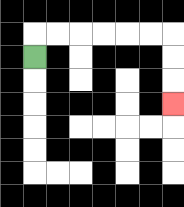{'start': '[1, 2]', 'end': '[7, 4]', 'path_directions': 'U,R,R,R,R,R,R,D,D,D', 'path_coordinates': '[[1, 2], [1, 1], [2, 1], [3, 1], [4, 1], [5, 1], [6, 1], [7, 1], [7, 2], [7, 3], [7, 4]]'}